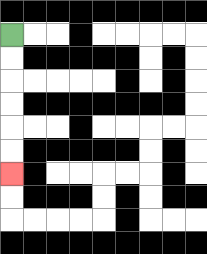{'start': '[0, 1]', 'end': '[0, 7]', 'path_directions': 'D,D,D,D,D,D', 'path_coordinates': '[[0, 1], [0, 2], [0, 3], [0, 4], [0, 5], [0, 6], [0, 7]]'}